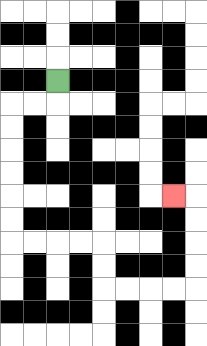{'start': '[2, 3]', 'end': '[7, 8]', 'path_directions': 'D,L,L,D,D,D,D,D,D,R,R,R,R,D,D,R,R,R,R,U,U,U,U,L', 'path_coordinates': '[[2, 3], [2, 4], [1, 4], [0, 4], [0, 5], [0, 6], [0, 7], [0, 8], [0, 9], [0, 10], [1, 10], [2, 10], [3, 10], [4, 10], [4, 11], [4, 12], [5, 12], [6, 12], [7, 12], [8, 12], [8, 11], [8, 10], [8, 9], [8, 8], [7, 8]]'}